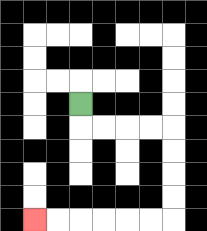{'start': '[3, 4]', 'end': '[1, 9]', 'path_directions': 'D,R,R,R,R,D,D,D,D,L,L,L,L,L,L', 'path_coordinates': '[[3, 4], [3, 5], [4, 5], [5, 5], [6, 5], [7, 5], [7, 6], [7, 7], [7, 8], [7, 9], [6, 9], [5, 9], [4, 9], [3, 9], [2, 9], [1, 9]]'}